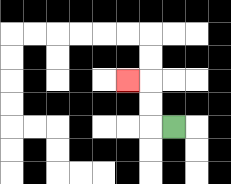{'start': '[7, 5]', 'end': '[5, 3]', 'path_directions': 'L,U,U,L', 'path_coordinates': '[[7, 5], [6, 5], [6, 4], [6, 3], [5, 3]]'}